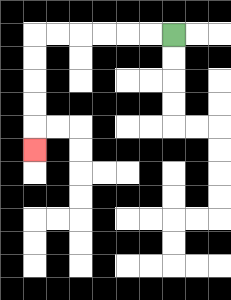{'start': '[7, 1]', 'end': '[1, 6]', 'path_directions': 'L,L,L,L,L,L,D,D,D,D,D', 'path_coordinates': '[[7, 1], [6, 1], [5, 1], [4, 1], [3, 1], [2, 1], [1, 1], [1, 2], [1, 3], [1, 4], [1, 5], [1, 6]]'}